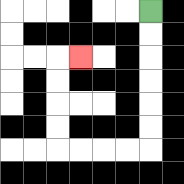{'start': '[6, 0]', 'end': '[3, 2]', 'path_directions': 'D,D,D,D,D,D,L,L,L,L,U,U,U,U,R', 'path_coordinates': '[[6, 0], [6, 1], [6, 2], [6, 3], [6, 4], [6, 5], [6, 6], [5, 6], [4, 6], [3, 6], [2, 6], [2, 5], [2, 4], [2, 3], [2, 2], [3, 2]]'}